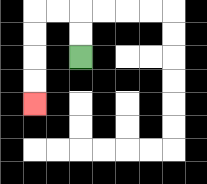{'start': '[3, 2]', 'end': '[1, 4]', 'path_directions': 'U,U,L,L,D,D,D,D', 'path_coordinates': '[[3, 2], [3, 1], [3, 0], [2, 0], [1, 0], [1, 1], [1, 2], [1, 3], [1, 4]]'}